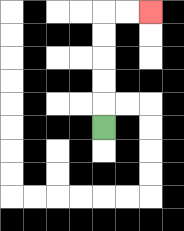{'start': '[4, 5]', 'end': '[6, 0]', 'path_directions': 'U,U,U,U,U,R,R', 'path_coordinates': '[[4, 5], [4, 4], [4, 3], [4, 2], [4, 1], [4, 0], [5, 0], [6, 0]]'}